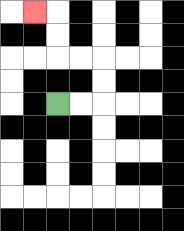{'start': '[2, 4]', 'end': '[1, 0]', 'path_directions': 'R,R,U,U,L,L,U,U,L', 'path_coordinates': '[[2, 4], [3, 4], [4, 4], [4, 3], [4, 2], [3, 2], [2, 2], [2, 1], [2, 0], [1, 0]]'}